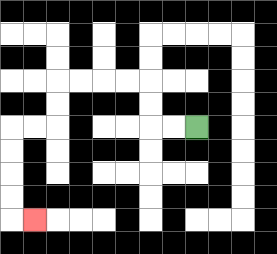{'start': '[8, 5]', 'end': '[1, 9]', 'path_directions': 'L,L,U,U,L,L,L,L,D,D,L,L,D,D,D,D,R', 'path_coordinates': '[[8, 5], [7, 5], [6, 5], [6, 4], [6, 3], [5, 3], [4, 3], [3, 3], [2, 3], [2, 4], [2, 5], [1, 5], [0, 5], [0, 6], [0, 7], [0, 8], [0, 9], [1, 9]]'}